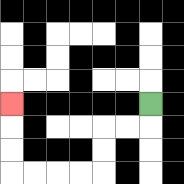{'start': '[6, 4]', 'end': '[0, 4]', 'path_directions': 'D,L,L,D,D,L,L,L,L,U,U,U', 'path_coordinates': '[[6, 4], [6, 5], [5, 5], [4, 5], [4, 6], [4, 7], [3, 7], [2, 7], [1, 7], [0, 7], [0, 6], [0, 5], [0, 4]]'}